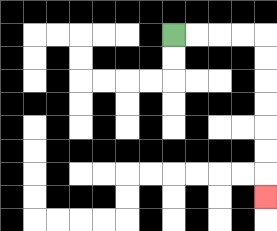{'start': '[7, 1]', 'end': '[11, 8]', 'path_directions': 'R,R,R,R,D,D,D,D,D,D,D', 'path_coordinates': '[[7, 1], [8, 1], [9, 1], [10, 1], [11, 1], [11, 2], [11, 3], [11, 4], [11, 5], [11, 6], [11, 7], [11, 8]]'}